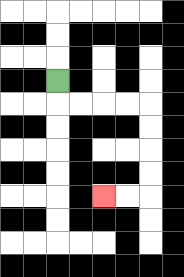{'start': '[2, 3]', 'end': '[4, 8]', 'path_directions': 'D,R,R,R,R,D,D,D,D,L,L', 'path_coordinates': '[[2, 3], [2, 4], [3, 4], [4, 4], [5, 4], [6, 4], [6, 5], [6, 6], [6, 7], [6, 8], [5, 8], [4, 8]]'}